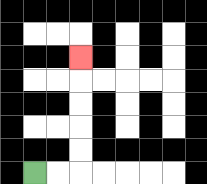{'start': '[1, 7]', 'end': '[3, 2]', 'path_directions': 'R,R,U,U,U,U,U', 'path_coordinates': '[[1, 7], [2, 7], [3, 7], [3, 6], [3, 5], [3, 4], [3, 3], [3, 2]]'}